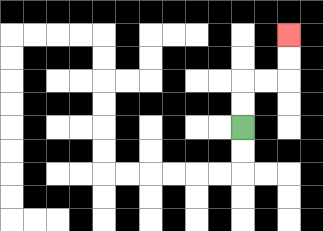{'start': '[10, 5]', 'end': '[12, 1]', 'path_directions': 'U,U,R,R,U,U', 'path_coordinates': '[[10, 5], [10, 4], [10, 3], [11, 3], [12, 3], [12, 2], [12, 1]]'}